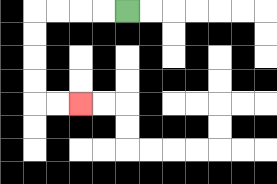{'start': '[5, 0]', 'end': '[3, 4]', 'path_directions': 'L,L,L,L,D,D,D,D,R,R', 'path_coordinates': '[[5, 0], [4, 0], [3, 0], [2, 0], [1, 0], [1, 1], [1, 2], [1, 3], [1, 4], [2, 4], [3, 4]]'}